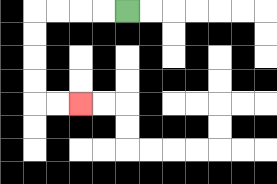{'start': '[5, 0]', 'end': '[3, 4]', 'path_directions': 'L,L,L,L,D,D,D,D,R,R', 'path_coordinates': '[[5, 0], [4, 0], [3, 0], [2, 0], [1, 0], [1, 1], [1, 2], [1, 3], [1, 4], [2, 4], [3, 4]]'}